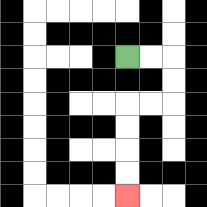{'start': '[5, 2]', 'end': '[5, 8]', 'path_directions': 'R,R,D,D,L,L,D,D,D,D', 'path_coordinates': '[[5, 2], [6, 2], [7, 2], [7, 3], [7, 4], [6, 4], [5, 4], [5, 5], [5, 6], [5, 7], [5, 8]]'}